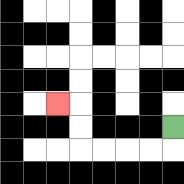{'start': '[7, 5]', 'end': '[2, 4]', 'path_directions': 'D,L,L,L,L,U,U,L', 'path_coordinates': '[[7, 5], [7, 6], [6, 6], [5, 6], [4, 6], [3, 6], [3, 5], [3, 4], [2, 4]]'}